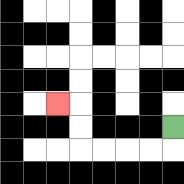{'start': '[7, 5]', 'end': '[2, 4]', 'path_directions': 'D,L,L,L,L,U,U,L', 'path_coordinates': '[[7, 5], [7, 6], [6, 6], [5, 6], [4, 6], [3, 6], [3, 5], [3, 4], [2, 4]]'}